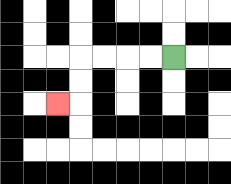{'start': '[7, 2]', 'end': '[2, 4]', 'path_directions': 'L,L,L,L,D,D,L', 'path_coordinates': '[[7, 2], [6, 2], [5, 2], [4, 2], [3, 2], [3, 3], [3, 4], [2, 4]]'}